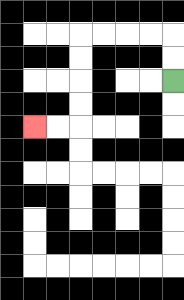{'start': '[7, 3]', 'end': '[1, 5]', 'path_directions': 'U,U,L,L,L,L,D,D,D,D,L,L', 'path_coordinates': '[[7, 3], [7, 2], [7, 1], [6, 1], [5, 1], [4, 1], [3, 1], [3, 2], [3, 3], [3, 4], [3, 5], [2, 5], [1, 5]]'}